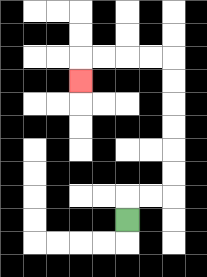{'start': '[5, 9]', 'end': '[3, 3]', 'path_directions': 'U,R,R,U,U,U,U,U,U,L,L,L,L,D', 'path_coordinates': '[[5, 9], [5, 8], [6, 8], [7, 8], [7, 7], [7, 6], [7, 5], [7, 4], [7, 3], [7, 2], [6, 2], [5, 2], [4, 2], [3, 2], [3, 3]]'}